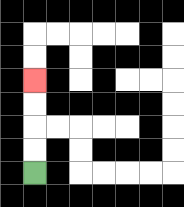{'start': '[1, 7]', 'end': '[1, 3]', 'path_directions': 'U,U,U,U', 'path_coordinates': '[[1, 7], [1, 6], [1, 5], [1, 4], [1, 3]]'}